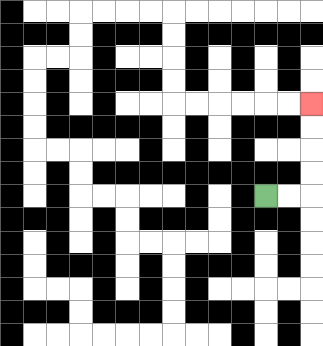{'start': '[11, 8]', 'end': '[13, 4]', 'path_directions': 'R,R,U,U,U,U', 'path_coordinates': '[[11, 8], [12, 8], [13, 8], [13, 7], [13, 6], [13, 5], [13, 4]]'}